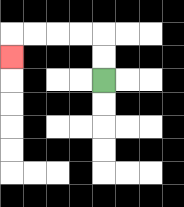{'start': '[4, 3]', 'end': '[0, 2]', 'path_directions': 'U,U,L,L,L,L,D', 'path_coordinates': '[[4, 3], [4, 2], [4, 1], [3, 1], [2, 1], [1, 1], [0, 1], [0, 2]]'}